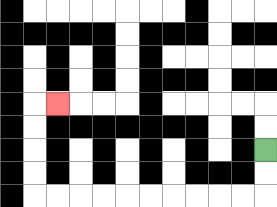{'start': '[11, 6]', 'end': '[2, 4]', 'path_directions': 'D,D,L,L,L,L,L,L,L,L,L,L,U,U,U,U,R', 'path_coordinates': '[[11, 6], [11, 7], [11, 8], [10, 8], [9, 8], [8, 8], [7, 8], [6, 8], [5, 8], [4, 8], [3, 8], [2, 8], [1, 8], [1, 7], [1, 6], [1, 5], [1, 4], [2, 4]]'}